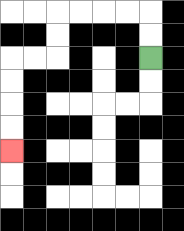{'start': '[6, 2]', 'end': '[0, 6]', 'path_directions': 'U,U,L,L,L,L,D,D,L,L,D,D,D,D', 'path_coordinates': '[[6, 2], [6, 1], [6, 0], [5, 0], [4, 0], [3, 0], [2, 0], [2, 1], [2, 2], [1, 2], [0, 2], [0, 3], [0, 4], [0, 5], [0, 6]]'}